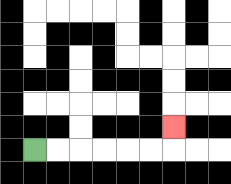{'start': '[1, 6]', 'end': '[7, 5]', 'path_directions': 'R,R,R,R,R,R,U', 'path_coordinates': '[[1, 6], [2, 6], [3, 6], [4, 6], [5, 6], [6, 6], [7, 6], [7, 5]]'}